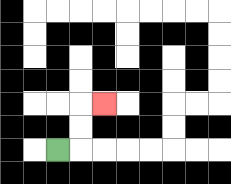{'start': '[2, 6]', 'end': '[4, 4]', 'path_directions': 'R,U,U,R', 'path_coordinates': '[[2, 6], [3, 6], [3, 5], [3, 4], [4, 4]]'}